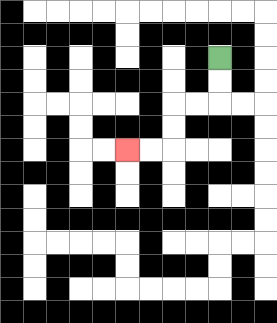{'start': '[9, 2]', 'end': '[5, 6]', 'path_directions': 'D,D,L,L,D,D,L,L', 'path_coordinates': '[[9, 2], [9, 3], [9, 4], [8, 4], [7, 4], [7, 5], [7, 6], [6, 6], [5, 6]]'}